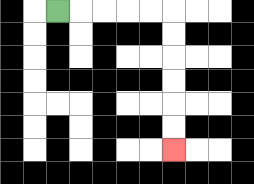{'start': '[2, 0]', 'end': '[7, 6]', 'path_directions': 'R,R,R,R,R,D,D,D,D,D,D', 'path_coordinates': '[[2, 0], [3, 0], [4, 0], [5, 0], [6, 0], [7, 0], [7, 1], [7, 2], [7, 3], [7, 4], [7, 5], [7, 6]]'}